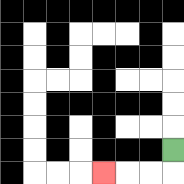{'start': '[7, 6]', 'end': '[4, 7]', 'path_directions': 'D,L,L,L', 'path_coordinates': '[[7, 6], [7, 7], [6, 7], [5, 7], [4, 7]]'}